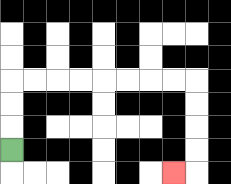{'start': '[0, 6]', 'end': '[7, 7]', 'path_directions': 'U,U,U,R,R,R,R,R,R,R,R,D,D,D,D,L', 'path_coordinates': '[[0, 6], [0, 5], [0, 4], [0, 3], [1, 3], [2, 3], [3, 3], [4, 3], [5, 3], [6, 3], [7, 3], [8, 3], [8, 4], [8, 5], [8, 6], [8, 7], [7, 7]]'}